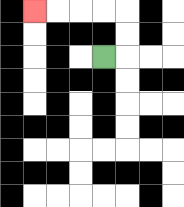{'start': '[4, 2]', 'end': '[1, 0]', 'path_directions': 'R,U,U,L,L,L,L', 'path_coordinates': '[[4, 2], [5, 2], [5, 1], [5, 0], [4, 0], [3, 0], [2, 0], [1, 0]]'}